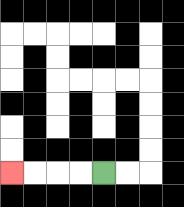{'start': '[4, 7]', 'end': '[0, 7]', 'path_directions': 'L,L,L,L', 'path_coordinates': '[[4, 7], [3, 7], [2, 7], [1, 7], [0, 7]]'}